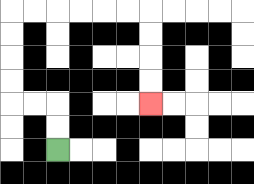{'start': '[2, 6]', 'end': '[6, 4]', 'path_directions': 'U,U,L,L,U,U,U,U,R,R,R,R,R,R,D,D,D,D', 'path_coordinates': '[[2, 6], [2, 5], [2, 4], [1, 4], [0, 4], [0, 3], [0, 2], [0, 1], [0, 0], [1, 0], [2, 0], [3, 0], [4, 0], [5, 0], [6, 0], [6, 1], [6, 2], [6, 3], [6, 4]]'}